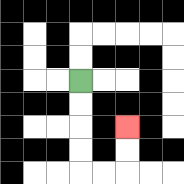{'start': '[3, 3]', 'end': '[5, 5]', 'path_directions': 'D,D,D,D,R,R,U,U', 'path_coordinates': '[[3, 3], [3, 4], [3, 5], [3, 6], [3, 7], [4, 7], [5, 7], [5, 6], [5, 5]]'}